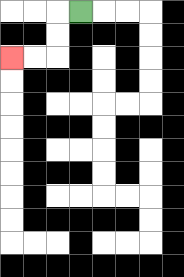{'start': '[3, 0]', 'end': '[0, 2]', 'path_directions': 'L,D,D,L,L', 'path_coordinates': '[[3, 0], [2, 0], [2, 1], [2, 2], [1, 2], [0, 2]]'}